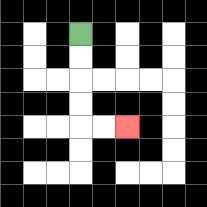{'start': '[3, 1]', 'end': '[5, 5]', 'path_directions': 'D,D,D,D,R,R', 'path_coordinates': '[[3, 1], [3, 2], [3, 3], [3, 4], [3, 5], [4, 5], [5, 5]]'}